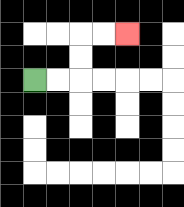{'start': '[1, 3]', 'end': '[5, 1]', 'path_directions': 'R,R,U,U,R,R', 'path_coordinates': '[[1, 3], [2, 3], [3, 3], [3, 2], [3, 1], [4, 1], [5, 1]]'}